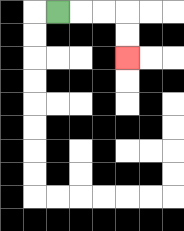{'start': '[2, 0]', 'end': '[5, 2]', 'path_directions': 'R,R,R,D,D', 'path_coordinates': '[[2, 0], [3, 0], [4, 0], [5, 0], [5, 1], [5, 2]]'}